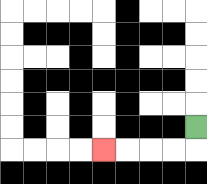{'start': '[8, 5]', 'end': '[4, 6]', 'path_directions': 'D,L,L,L,L', 'path_coordinates': '[[8, 5], [8, 6], [7, 6], [6, 6], [5, 6], [4, 6]]'}